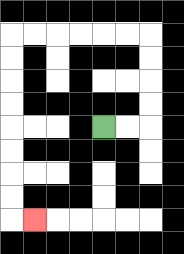{'start': '[4, 5]', 'end': '[1, 9]', 'path_directions': 'R,R,U,U,U,U,L,L,L,L,L,L,D,D,D,D,D,D,D,D,R', 'path_coordinates': '[[4, 5], [5, 5], [6, 5], [6, 4], [6, 3], [6, 2], [6, 1], [5, 1], [4, 1], [3, 1], [2, 1], [1, 1], [0, 1], [0, 2], [0, 3], [0, 4], [0, 5], [0, 6], [0, 7], [0, 8], [0, 9], [1, 9]]'}